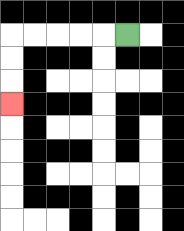{'start': '[5, 1]', 'end': '[0, 4]', 'path_directions': 'L,L,L,L,L,D,D,D', 'path_coordinates': '[[5, 1], [4, 1], [3, 1], [2, 1], [1, 1], [0, 1], [0, 2], [0, 3], [0, 4]]'}